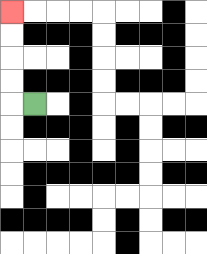{'start': '[1, 4]', 'end': '[0, 0]', 'path_directions': 'L,U,U,U,U', 'path_coordinates': '[[1, 4], [0, 4], [0, 3], [0, 2], [0, 1], [0, 0]]'}